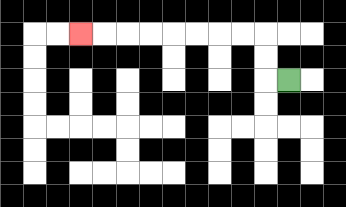{'start': '[12, 3]', 'end': '[3, 1]', 'path_directions': 'L,U,U,L,L,L,L,L,L,L,L', 'path_coordinates': '[[12, 3], [11, 3], [11, 2], [11, 1], [10, 1], [9, 1], [8, 1], [7, 1], [6, 1], [5, 1], [4, 1], [3, 1]]'}